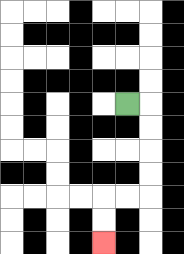{'start': '[5, 4]', 'end': '[4, 10]', 'path_directions': 'R,D,D,D,D,L,L,D,D', 'path_coordinates': '[[5, 4], [6, 4], [6, 5], [6, 6], [6, 7], [6, 8], [5, 8], [4, 8], [4, 9], [4, 10]]'}